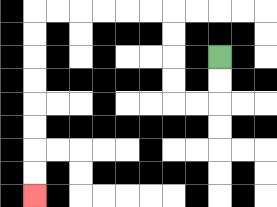{'start': '[9, 2]', 'end': '[1, 8]', 'path_directions': 'D,D,L,L,U,U,U,U,L,L,L,L,L,L,D,D,D,D,D,D,D,D', 'path_coordinates': '[[9, 2], [9, 3], [9, 4], [8, 4], [7, 4], [7, 3], [7, 2], [7, 1], [7, 0], [6, 0], [5, 0], [4, 0], [3, 0], [2, 0], [1, 0], [1, 1], [1, 2], [1, 3], [1, 4], [1, 5], [1, 6], [1, 7], [1, 8]]'}